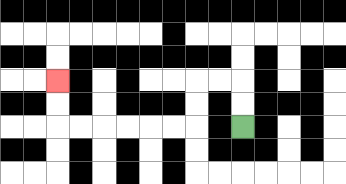{'start': '[10, 5]', 'end': '[2, 3]', 'path_directions': 'U,U,L,L,D,D,L,L,L,L,L,L,U,U', 'path_coordinates': '[[10, 5], [10, 4], [10, 3], [9, 3], [8, 3], [8, 4], [8, 5], [7, 5], [6, 5], [5, 5], [4, 5], [3, 5], [2, 5], [2, 4], [2, 3]]'}